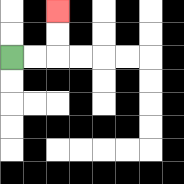{'start': '[0, 2]', 'end': '[2, 0]', 'path_directions': 'R,R,U,U', 'path_coordinates': '[[0, 2], [1, 2], [2, 2], [2, 1], [2, 0]]'}